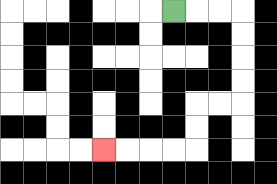{'start': '[7, 0]', 'end': '[4, 6]', 'path_directions': 'R,R,R,D,D,D,D,L,L,D,D,L,L,L,L', 'path_coordinates': '[[7, 0], [8, 0], [9, 0], [10, 0], [10, 1], [10, 2], [10, 3], [10, 4], [9, 4], [8, 4], [8, 5], [8, 6], [7, 6], [6, 6], [5, 6], [4, 6]]'}